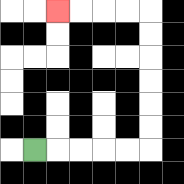{'start': '[1, 6]', 'end': '[2, 0]', 'path_directions': 'R,R,R,R,R,U,U,U,U,U,U,L,L,L,L', 'path_coordinates': '[[1, 6], [2, 6], [3, 6], [4, 6], [5, 6], [6, 6], [6, 5], [6, 4], [6, 3], [6, 2], [6, 1], [6, 0], [5, 0], [4, 0], [3, 0], [2, 0]]'}